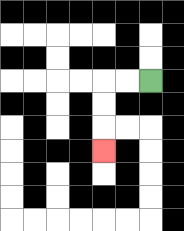{'start': '[6, 3]', 'end': '[4, 6]', 'path_directions': 'L,L,D,D,D', 'path_coordinates': '[[6, 3], [5, 3], [4, 3], [4, 4], [4, 5], [4, 6]]'}